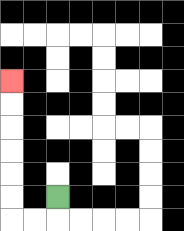{'start': '[2, 8]', 'end': '[0, 3]', 'path_directions': 'D,L,L,U,U,U,U,U,U', 'path_coordinates': '[[2, 8], [2, 9], [1, 9], [0, 9], [0, 8], [0, 7], [0, 6], [0, 5], [0, 4], [0, 3]]'}